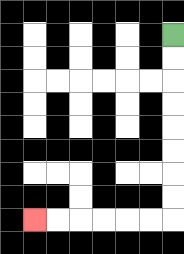{'start': '[7, 1]', 'end': '[1, 9]', 'path_directions': 'D,D,D,D,D,D,D,D,L,L,L,L,L,L', 'path_coordinates': '[[7, 1], [7, 2], [7, 3], [7, 4], [7, 5], [7, 6], [7, 7], [7, 8], [7, 9], [6, 9], [5, 9], [4, 9], [3, 9], [2, 9], [1, 9]]'}